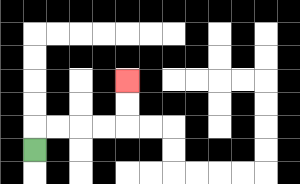{'start': '[1, 6]', 'end': '[5, 3]', 'path_directions': 'U,R,R,R,R,U,U', 'path_coordinates': '[[1, 6], [1, 5], [2, 5], [3, 5], [4, 5], [5, 5], [5, 4], [5, 3]]'}